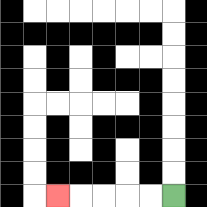{'start': '[7, 8]', 'end': '[2, 8]', 'path_directions': 'L,L,L,L,L', 'path_coordinates': '[[7, 8], [6, 8], [5, 8], [4, 8], [3, 8], [2, 8]]'}